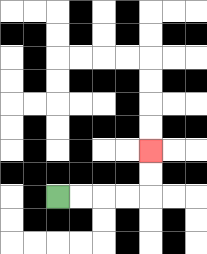{'start': '[2, 8]', 'end': '[6, 6]', 'path_directions': 'R,R,R,R,U,U', 'path_coordinates': '[[2, 8], [3, 8], [4, 8], [5, 8], [6, 8], [6, 7], [6, 6]]'}